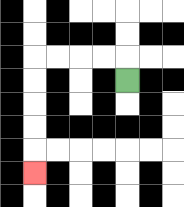{'start': '[5, 3]', 'end': '[1, 7]', 'path_directions': 'U,L,L,L,L,D,D,D,D,D', 'path_coordinates': '[[5, 3], [5, 2], [4, 2], [3, 2], [2, 2], [1, 2], [1, 3], [1, 4], [1, 5], [1, 6], [1, 7]]'}